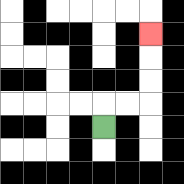{'start': '[4, 5]', 'end': '[6, 1]', 'path_directions': 'U,R,R,U,U,U', 'path_coordinates': '[[4, 5], [4, 4], [5, 4], [6, 4], [6, 3], [6, 2], [6, 1]]'}